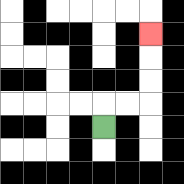{'start': '[4, 5]', 'end': '[6, 1]', 'path_directions': 'U,R,R,U,U,U', 'path_coordinates': '[[4, 5], [4, 4], [5, 4], [6, 4], [6, 3], [6, 2], [6, 1]]'}